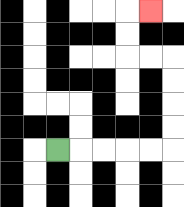{'start': '[2, 6]', 'end': '[6, 0]', 'path_directions': 'R,R,R,R,R,U,U,U,U,L,L,U,U,R', 'path_coordinates': '[[2, 6], [3, 6], [4, 6], [5, 6], [6, 6], [7, 6], [7, 5], [7, 4], [7, 3], [7, 2], [6, 2], [5, 2], [5, 1], [5, 0], [6, 0]]'}